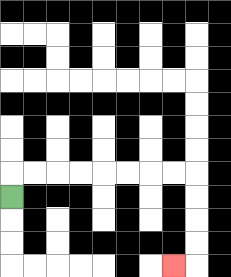{'start': '[0, 8]', 'end': '[7, 11]', 'path_directions': 'U,R,R,R,R,R,R,R,R,D,D,D,D,L', 'path_coordinates': '[[0, 8], [0, 7], [1, 7], [2, 7], [3, 7], [4, 7], [5, 7], [6, 7], [7, 7], [8, 7], [8, 8], [8, 9], [8, 10], [8, 11], [7, 11]]'}